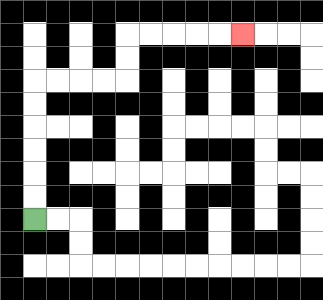{'start': '[1, 9]', 'end': '[10, 1]', 'path_directions': 'U,U,U,U,U,U,R,R,R,R,U,U,R,R,R,R,R', 'path_coordinates': '[[1, 9], [1, 8], [1, 7], [1, 6], [1, 5], [1, 4], [1, 3], [2, 3], [3, 3], [4, 3], [5, 3], [5, 2], [5, 1], [6, 1], [7, 1], [8, 1], [9, 1], [10, 1]]'}